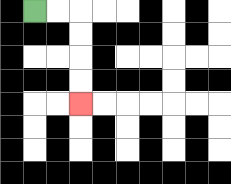{'start': '[1, 0]', 'end': '[3, 4]', 'path_directions': 'R,R,D,D,D,D', 'path_coordinates': '[[1, 0], [2, 0], [3, 0], [3, 1], [3, 2], [3, 3], [3, 4]]'}